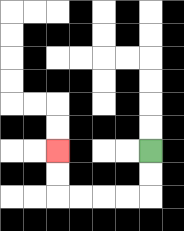{'start': '[6, 6]', 'end': '[2, 6]', 'path_directions': 'D,D,L,L,L,L,U,U', 'path_coordinates': '[[6, 6], [6, 7], [6, 8], [5, 8], [4, 8], [3, 8], [2, 8], [2, 7], [2, 6]]'}